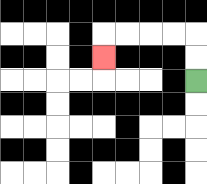{'start': '[8, 3]', 'end': '[4, 2]', 'path_directions': 'U,U,L,L,L,L,D', 'path_coordinates': '[[8, 3], [8, 2], [8, 1], [7, 1], [6, 1], [5, 1], [4, 1], [4, 2]]'}